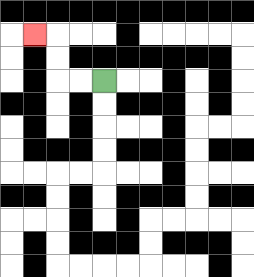{'start': '[4, 3]', 'end': '[1, 1]', 'path_directions': 'L,L,U,U,L', 'path_coordinates': '[[4, 3], [3, 3], [2, 3], [2, 2], [2, 1], [1, 1]]'}